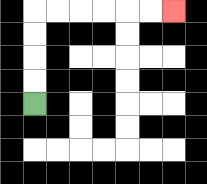{'start': '[1, 4]', 'end': '[7, 0]', 'path_directions': 'U,U,U,U,R,R,R,R,R,R', 'path_coordinates': '[[1, 4], [1, 3], [1, 2], [1, 1], [1, 0], [2, 0], [3, 0], [4, 0], [5, 0], [6, 0], [7, 0]]'}